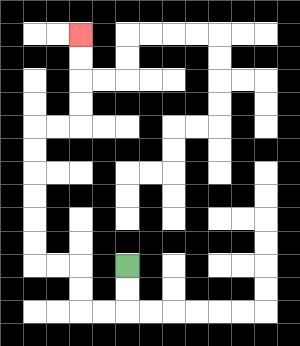{'start': '[5, 11]', 'end': '[3, 1]', 'path_directions': 'D,D,L,L,U,U,L,L,U,U,U,U,U,U,R,R,U,U,U,U', 'path_coordinates': '[[5, 11], [5, 12], [5, 13], [4, 13], [3, 13], [3, 12], [3, 11], [2, 11], [1, 11], [1, 10], [1, 9], [1, 8], [1, 7], [1, 6], [1, 5], [2, 5], [3, 5], [3, 4], [3, 3], [3, 2], [3, 1]]'}